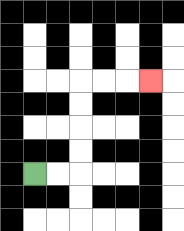{'start': '[1, 7]', 'end': '[6, 3]', 'path_directions': 'R,R,U,U,U,U,R,R,R', 'path_coordinates': '[[1, 7], [2, 7], [3, 7], [3, 6], [3, 5], [3, 4], [3, 3], [4, 3], [5, 3], [6, 3]]'}